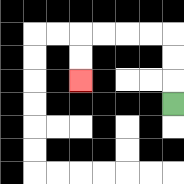{'start': '[7, 4]', 'end': '[3, 3]', 'path_directions': 'U,U,U,L,L,L,L,D,D', 'path_coordinates': '[[7, 4], [7, 3], [7, 2], [7, 1], [6, 1], [5, 1], [4, 1], [3, 1], [3, 2], [3, 3]]'}